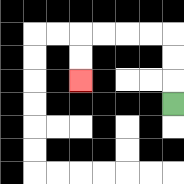{'start': '[7, 4]', 'end': '[3, 3]', 'path_directions': 'U,U,U,L,L,L,L,D,D', 'path_coordinates': '[[7, 4], [7, 3], [7, 2], [7, 1], [6, 1], [5, 1], [4, 1], [3, 1], [3, 2], [3, 3]]'}